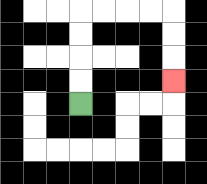{'start': '[3, 4]', 'end': '[7, 3]', 'path_directions': 'U,U,U,U,R,R,R,R,D,D,D', 'path_coordinates': '[[3, 4], [3, 3], [3, 2], [3, 1], [3, 0], [4, 0], [5, 0], [6, 0], [7, 0], [7, 1], [7, 2], [7, 3]]'}